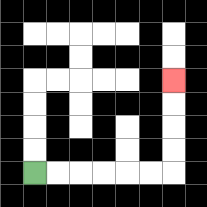{'start': '[1, 7]', 'end': '[7, 3]', 'path_directions': 'R,R,R,R,R,R,U,U,U,U', 'path_coordinates': '[[1, 7], [2, 7], [3, 7], [4, 7], [5, 7], [6, 7], [7, 7], [7, 6], [7, 5], [7, 4], [7, 3]]'}